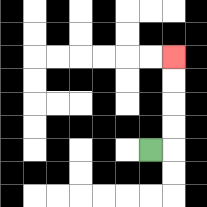{'start': '[6, 6]', 'end': '[7, 2]', 'path_directions': 'R,U,U,U,U', 'path_coordinates': '[[6, 6], [7, 6], [7, 5], [7, 4], [7, 3], [7, 2]]'}